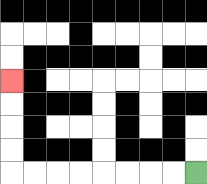{'start': '[8, 7]', 'end': '[0, 3]', 'path_directions': 'L,L,L,L,L,L,L,L,U,U,U,U', 'path_coordinates': '[[8, 7], [7, 7], [6, 7], [5, 7], [4, 7], [3, 7], [2, 7], [1, 7], [0, 7], [0, 6], [0, 5], [0, 4], [0, 3]]'}